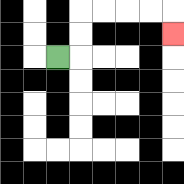{'start': '[2, 2]', 'end': '[7, 1]', 'path_directions': 'R,U,U,R,R,R,R,D', 'path_coordinates': '[[2, 2], [3, 2], [3, 1], [3, 0], [4, 0], [5, 0], [6, 0], [7, 0], [7, 1]]'}